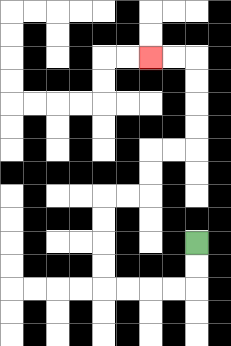{'start': '[8, 10]', 'end': '[6, 2]', 'path_directions': 'D,D,L,L,L,L,U,U,U,U,R,R,U,U,R,R,U,U,U,U,L,L', 'path_coordinates': '[[8, 10], [8, 11], [8, 12], [7, 12], [6, 12], [5, 12], [4, 12], [4, 11], [4, 10], [4, 9], [4, 8], [5, 8], [6, 8], [6, 7], [6, 6], [7, 6], [8, 6], [8, 5], [8, 4], [8, 3], [8, 2], [7, 2], [6, 2]]'}